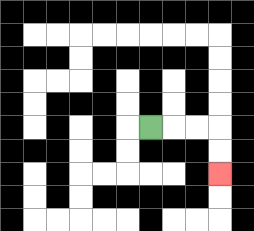{'start': '[6, 5]', 'end': '[9, 7]', 'path_directions': 'R,R,R,D,D', 'path_coordinates': '[[6, 5], [7, 5], [8, 5], [9, 5], [9, 6], [9, 7]]'}